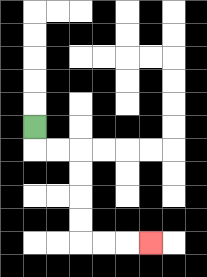{'start': '[1, 5]', 'end': '[6, 10]', 'path_directions': 'D,R,R,D,D,D,D,R,R,R', 'path_coordinates': '[[1, 5], [1, 6], [2, 6], [3, 6], [3, 7], [3, 8], [3, 9], [3, 10], [4, 10], [5, 10], [6, 10]]'}